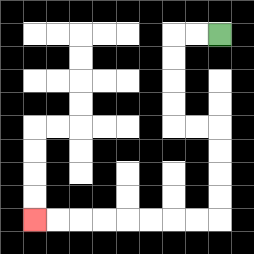{'start': '[9, 1]', 'end': '[1, 9]', 'path_directions': 'L,L,D,D,D,D,R,R,D,D,D,D,L,L,L,L,L,L,L,L', 'path_coordinates': '[[9, 1], [8, 1], [7, 1], [7, 2], [7, 3], [7, 4], [7, 5], [8, 5], [9, 5], [9, 6], [9, 7], [9, 8], [9, 9], [8, 9], [7, 9], [6, 9], [5, 9], [4, 9], [3, 9], [2, 9], [1, 9]]'}